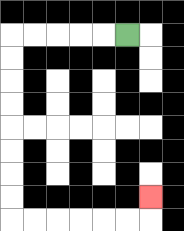{'start': '[5, 1]', 'end': '[6, 8]', 'path_directions': 'L,L,L,L,L,D,D,D,D,D,D,D,D,R,R,R,R,R,R,U', 'path_coordinates': '[[5, 1], [4, 1], [3, 1], [2, 1], [1, 1], [0, 1], [0, 2], [0, 3], [0, 4], [0, 5], [0, 6], [0, 7], [0, 8], [0, 9], [1, 9], [2, 9], [3, 9], [4, 9], [5, 9], [6, 9], [6, 8]]'}